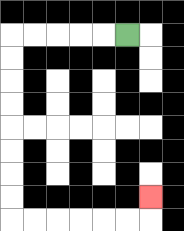{'start': '[5, 1]', 'end': '[6, 8]', 'path_directions': 'L,L,L,L,L,D,D,D,D,D,D,D,D,R,R,R,R,R,R,U', 'path_coordinates': '[[5, 1], [4, 1], [3, 1], [2, 1], [1, 1], [0, 1], [0, 2], [0, 3], [0, 4], [0, 5], [0, 6], [0, 7], [0, 8], [0, 9], [1, 9], [2, 9], [3, 9], [4, 9], [5, 9], [6, 9], [6, 8]]'}